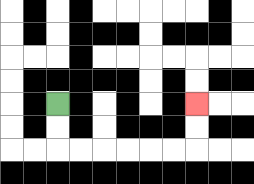{'start': '[2, 4]', 'end': '[8, 4]', 'path_directions': 'D,D,R,R,R,R,R,R,U,U', 'path_coordinates': '[[2, 4], [2, 5], [2, 6], [3, 6], [4, 6], [5, 6], [6, 6], [7, 6], [8, 6], [8, 5], [8, 4]]'}